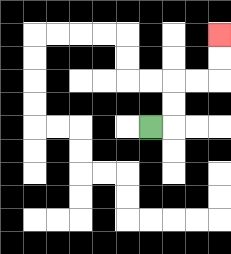{'start': '[6, 5]', 'end': '[9, 1]', 'path_directions': 'R,U,U,R,R,U,U', 'path_coordinates': '[[6, 5], [7, 5], [7, 4], [7, 3], [8, 3], [9, 3], [9, 2], [9, 1]]'}